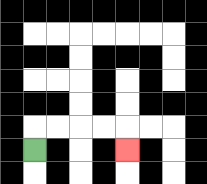{'start': '[1, 6]', 'end': '[5, 6]', 'path_directions': 'U,R,R,R,R,D', 'path_coordinates': '[[1, 6], [1, 5], [2, 5], [3, 5], [4, 5], [5, 5], [5, 6]]'}